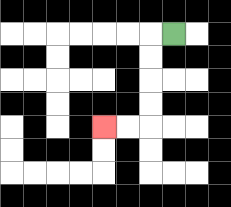{'start': '[7, 1]', 'end': '[4, 5]', 'path_directions': 'L,D,D,D,D,L,L', 'path_coordinates': '[[7, 1], [6, 1], [6, 2], [6, 3], [6, 4], [6, 5], [5, 5], [4, 5]]'}